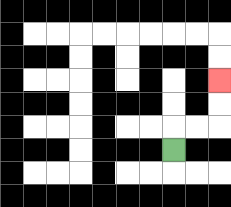{'start': '[7, 6]', 'end': '[9, 3]', 'path_directions': 'U,R,R,U,U', 'path_coordinates': '[[7, 6], [7, 5], [8, 5], [9, 5], [9, 4], [9, 3]]'}